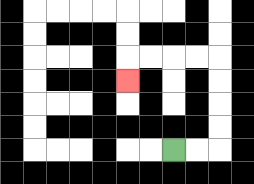{'start': '[7, 6]', 'end': '[5, 3]', 'path_directions': 'R,R,U,U,U,U,L,L,L,L,D', 'path_coordinates': '[[7, 6], [8, 6], [9, 6], [9, 5], [9, 4], [9, 3], [9, 2], [8, 2], [7, 2], [6, 2], [5, 2], [5, 3]]'}